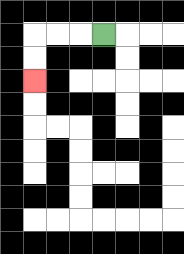{'start': '[4, 1]', 'end': '[1, 3]', 'path_directions': 'L,L,L,D,D', 'path_coordinates': '[[4, 1], [3, 1], [2, 1], [1, 1], [1, 2], [1, 3]]'}